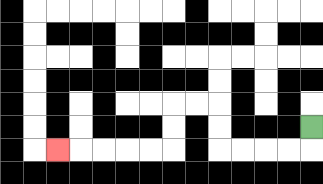{'start': '[13, 5]', 'end': '[2, 6]', 'path_directions': 'D,L,L,L,L,U,U,L,L,D,D,L,L,L,L,L', 'path_coordinates': '[[13, 5], [13, 6], [12, 6], [11, 6], [10, 6], [9, 6], [9, 5], [9, 4], [8, 4], [7, 4], [7, 5], [7, 6], [6, 6], [5, 6], [4, 6], [3, 6], [2, 6]]'}